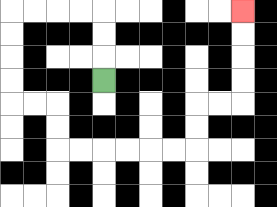{'start': '[4, 3]', 'end': '[10, 0]', 'path_directions': 'U,U,U,L,L,L,L,D,D,D,D,R,R,D,D,R,R,R,R,R,R,U,U,R,R,U,U,U,U', 'path_coordinates': '[[4, 3], [4, 2], [4, 1], [4, 0], [3, 0], [2, 0], [1, 0], [0, 0], [0, 1], [0, 2], [0, 3], [0, 4], [1, 4], [2, 4], [2, 5], [2, 6], [3, 6], [4, 6], [5, 6], [6, 6], [7, 6], [8, 6], [8, 5], [8, 4], [9, 4], [10, 4], [10, 3], [10, 2], [10, 1], [10, 0]]'}